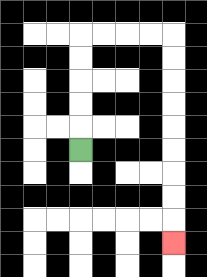{'start': '[3, 6]', 'end': '[7, 10]', 'path_directions': 'U,U,U,U,U,R,R,R,R,D,D,D,D,D,D,D,D,D', 'path_coordinates': '[[3, 6], [3, 5], [3, 4], [3, 3], [3, 2], [3, 1], [4, 1], [5, 1], [6, 1], [7, 1], [7, 2], [7, 3], [7, 4], [7, 5], [7, 6], [7, 7], [7, 8], [7, 9], [7, 10]]'}